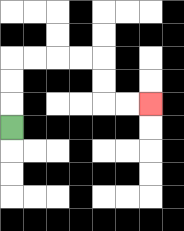{'start': '[0, 5]', 'end': '[6, 4]', 'path_directions': 'U,U,U,R,R,R,R,D,D,R,R', 'path_coordinates': '[[0, 5], [0, 4], [0, 3], [0, 2], [1, 2], [2, 2], [3, 2], [4, 2], [4, 3], [4, 4], [5, 4], [6, 4]]'}